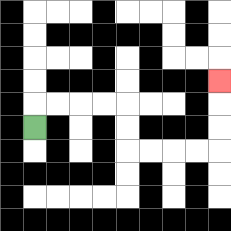{'start': '[1, 5]', 'end': '[9, 3]', 'path_directions': 'U,R,R,R,R,D,D,R,R,R,R,U,U,U', 'path_coordinates': '[[1, 5], [1, 4], [2, 4], [3, 4], [4, 4], [5, 4], [5, 5], [5, 6], [6, 6], [7, 6], [8, 6], [9, 6], [9, 5], [9, 4], [9, 3]]'}